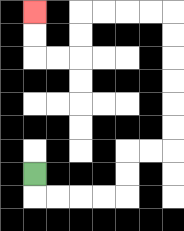{'start': '[1, 7]', 'end': '[1, 0]', 'path_directions': 'D,R,R,R,R,U,U,R,R,U,U,U,U,U,U,L,L,L,L,D,D,L,L,U,U', 'path_coordinates': '[[1, 7], [1, 8], [2, 8], [3, 8], [4, 8], [5, 8], [5, 7], [5, 6], [6, 6], [7, 6], [7, 5], [7, 4], [7, 3], [7, 2], [7, 1], [7, 0], [6, 0], [5, 0], [4, 0], [3, 0], [3, 1], [3, 2], [2, 2], [1, 2], [1, 1], [1, 0]]'}